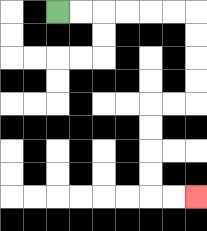{'start': '[2, 0]', 'end': '[8, 8]', 'path_directions': 'R,R,R,R,R,R,D,D,D,D,L,L,D,D,D,D,R,R', 'path_coordinates': '[[2, 0], [3, 0], [4, 0], [5, 0], [6, 0], [7, 0], [8, 0], [8, 1], [8, 2], [8, 3], [8, 4], [7, 4], [6, 4], [6, 5], [6, 6], [6, 7], [6, 8], [7, 8], [8, 8]]'}